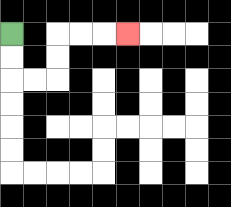{'start': '[0, 1]', 'end': '[5, 1]', 'path_directions': 'D,D,R,R,U,U,R,R,R', 'path_coordinates': '[[0, 1], [0, 2], [0, 3], [1, 3], [2, 3], [2, 2], [2, 1], [3, 1], [4, 1], [5, 1]]'}